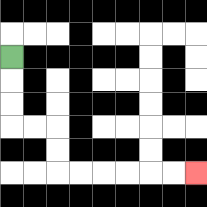{'start': '[0, 2]', 'end': '[8, 7]', 'path_directions': 'D,D,D,R,R,D,D,R,R,R,R,R,R', 'path_coordinates': '[[0, 2], [0, 3], [0, 4], [0, 5], [1, 5], [2, 5], [2, 6], [2, 7], [3, 7], [4, 7], [5, 7], [6, 7], [7, 7], [8, 7]]'}